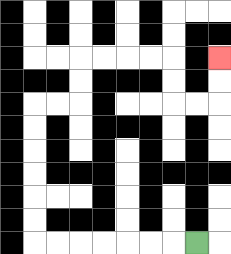{'start': '[8, 10]', 'end': '[9, 2]', 'path_directions': 'L,L,L,L,L,L,L,U,U,U,U,U,U,R,R,U,U,R,R,R,R,D,D,R,R,U,U', 'path_coordinates': '[[8, 10], [7, 10], [6, 10], [5, 10], [4, 10], [3, 10], [2, 10], [1, 10], [1, 9], [1, 8], [1, 7], [1, 6], [1, 5], [1, 4], [2, 4], [3, 4], [3, 3], [3, 2], [4, 2], [5, 2], [6, 2], [7, 2], [7, 3], [7, 4], [8, 4], [9, 4], [9, 3], [9, 2]]'}